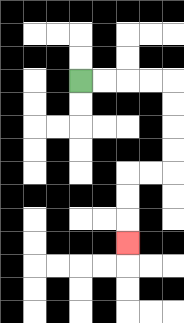{'start': '[3, 3]', 'end': '[5, 10]', 'path_directions': 'R,R,R,R,D,D,D,D,L,L,D,D,D', 'path_coordinates': '[[3, 3], [4, 3], [5, 3], [6, 3], [7, 3], [7, 4], [7, 5], [7, 6], [7, 7], [6, 7], [5, 7], [5, 8], [5, 9], [5, 10]]'}